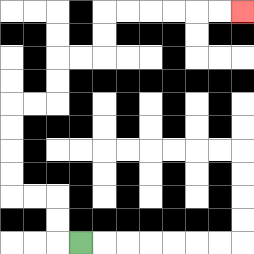{'start': '[3, 10]', 'end': '[10, 0]', 'path_directions': 'L,U,U,L,L,U,U,U,U,R,R,U,U,R,R,U,U,R,R,R,R,R,R', 'path_coordinates': '[[3, 10], [2, 10], [2, 9], [2, 8], [1, 8], [0, 8], [0, 7], [0, 6], [0, 5], [0, 4], [1, 4], [2, 4], [2, 3], [2, 2], [3, 2], [4, 2], [4, 1], [4, 0], [5, 0], [6, 0], [7, 0], [8, 0], [9, 0], [10, 0]]'}